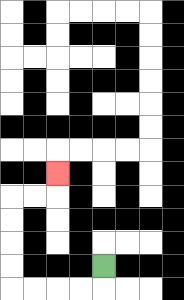{'start': '[4, 11]', 'end': '[2, 7]', 'path_directions': 'D,L,L,L,L,U,U,U,U,R,R,U', 'path_coordinates': '[[4, 11], [4, 12], [3, 12], [2, 12], [1, 12], [0, 12], [0, 11], [0, 10], [0, 9], [0, 8], [1, 8], [2, 8], [2, 7]]'}